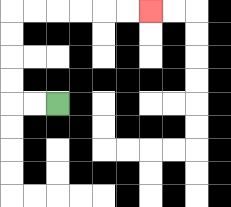{'start': '[2, 4]', 'end': '[6, 0]', 'path_directions': 'L,L,U,U,U,U,R,R,R,R,R,R', 'path_coordinates': '[[2, 4], [1, 4], [0, 4], [0, 3], [0, 2], [0, 1], [0, 0], [1, 0], [2, 0], [3, 0], [4, 0], [5, 0], [6, 0]]'}